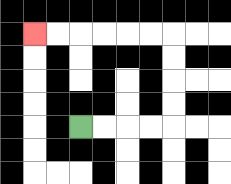{'start': '[3, 5]', 'end': '[1, 1]', 'path_directions': 'R,R,R,R,U,U,U,U,L,L,L,L,L,L', 'path_coordinates': '[[3, 5], [4, 5], [5, 5], [6, 5], [7, 5], [7, 4], [7, 3], [7, 2], [7, 1], [6, 1], [5, 1], [4, 1], [3, 1], [2, 1], [1, 1]]'}